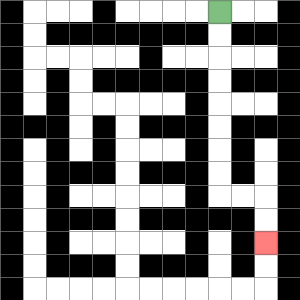{'start': '[9, 0]', 'end': '[11, 10]', 'path_directions': 'D,D,D,D,D,D,D,D,R,R,D,D', 'path_coordinates': '[[9, 0], [9, 1], [9, 2], [9, 3], [9, 4], [9, 5], [9, 6], [9, 7], [9, 8], [10, 8], [11, 8], [11, 9], [11, 10]]'}